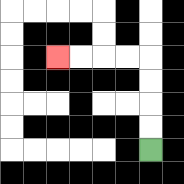{'start': '[6, 6]', 'end': '[2, 2]', 'path_directions': 'U,U,U,U,L,L,L,L', 'path_coordinates': '[[6, 6], [6, 5], [6, 4], [6, 3], [6, 2], [5, 2], [4, 2], [3, 2], [2, 2]]'}